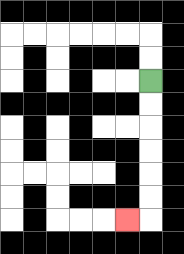{'start': '[6, 3]', 'end': '[5, 9]', 'path_directions': 'D,D,D,D,D,D,L', 'path_coordinates': '[[6, 3], [6, 4], [6, 5], [6, 6], [6, 7], [6, 8], [6, 9], [5, 9]]'}